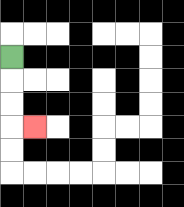{'start': '[0, 2]', 'end': '[1, 5]', 'path_directions': 'D,D,D,R', 'path_coordinates': '[[0, 2], [0, 3], [0, 4], [0, 5], [1, 5]]'}